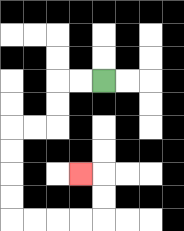{'start': '[4, 3]', 'end': '[3, 7]', 'path_directions': 'L,L,D,D,L,L,D,D,D,D,R,R,R,R,U,U,L', 'path_coordinates': '[[4, 3], [3, 3], [2, 3], [2, 4], [2, 5], [1, 5], [0, 5], [0, 6], [0, 7], [0, 8], [0, 9], [1, 9], [2, 9], [3, 9], [4, 9], [4, 8], [4, 7], [3, 7]]'}